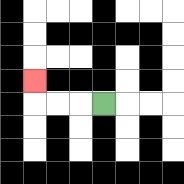{'start': '[4, 4]', 'end': '[1, 3]', 'path_directions': 'L,L,L,U', 'path_coordinates': '[[4, 4], [3, 4], [2, 4], [1, 4], [1, 3]]'}